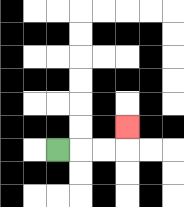{'start': '[2, 6]', 'end': '[5, 5]', 'path_directions': 'R,R,R,U', 'path_coordinates': '[[2, 6], [3, 6], [4, 6], [5, 6], [5, 5]]'}